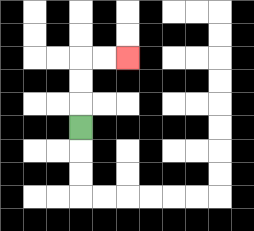{'start': '[3, 5]', 'end': '[5, 2]', 'path_directions': 'U,U,U,R,R', 'path_coordinates': '[[3, 5], [3, 4], [3, 3], [3, 2], [4, 2], [5, 2]]'}